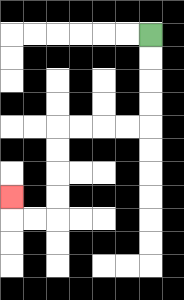{'start': '[6, 1]', 'end': '[0, 8]', 'path_directions': 'D,D,D,D,L,L,L,L,D,D,D,D,L,L,U', 'path_coordinates': '[[6, 1], [6, 2], [6, 3], [6, 4], [6, 5], [5, 5], [4, 5], [3, 5], [2, 5], [2, 6], [2, 7], [2, 8], [2, 9], [1, 9], [0, 9], [0, 8]]'}